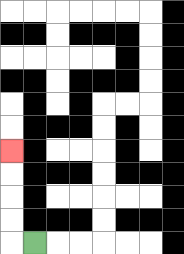{'start': '[1, 10]', 'end': '[0, 6]', 'path_directions': 'L,U,U,U,U', 'path_coordinates': '[[1, 10], [0, 10], [0, 9], [0, 8], [0, 7], [0, 6]]'}